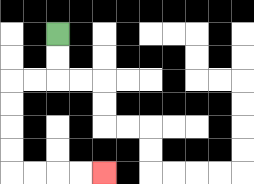{'start': '[2, 1]', 'end': '[4, 7]', 'path_directions': 'D,D,L,L,D,D,D,D,R,R,R,R', 'path_coordinates': '[[2, 1], [2, 2], [2, 3], [1, 3], [0, 3], [0, 4], [0, 5], [0, 6], [0, 7], [1, 7], [2, 7], [3, 7], [4, 7]]'}